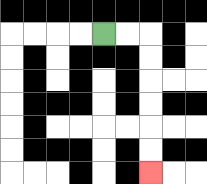{'start': '[4, 1]', 'end': '[6, 7]', 'path_directions': 'R,R,D,D,D,D,D,D', 'path_coordinates': '[[4, 1], [5, 1], [6, 1], [6, 2], [6, 3], [6, 4], [6, 5], [6, 6], [6, 7]]'}